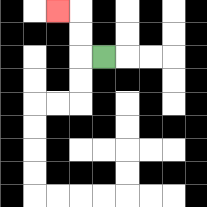{'start': '[4, 2]', 'end': '[2, 0]', 'path_directions': 'L,U,U,L', 'path_coordinates': '[[4, 2], [3, 2], [3, 1], [3, 0], [2, 0]]'}